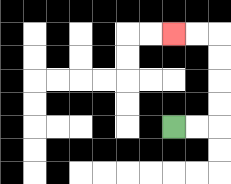{'start': '[7, 5]', 'end': '[7, 1]', 'path_directions': 'R,R,U,U,U,U,L,L', 'path_coordinates': '[[7, 5], [8, 5], [9, 5], [9, 4], [9, 3], [9, 2], [9, 1], [8, 1], [7, 1]]'}